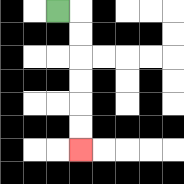{'start': '[2, 0]', 'end': '[3, 6]', 'path_directions': 'R,D,D,D,D,D,D', 'path_coordinates': '[[2, 0], [3, 0], [3, 1], [3, 2], [3, 3], [3, 4], [3, 5], [3, 6]]'}